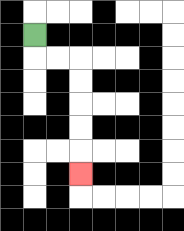{'start': '[1, 1]', 'end': '[3, 7]', 'path_directions': 'D,R,R,D,D,D,D,D', 'path_coordinates': '[[1, 1], [1, 2], [2, 2], [3, 2], [3, 3], [3, 4], [3, 5], [3, 6], [3, 7]]'}